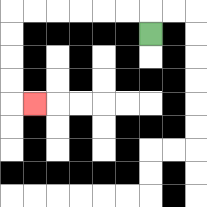{'start': '[6, 1]', 'end': '[1, 4]', 'path_directions': 'U,L,L,L,L,L,L,D,D,D,D,R', 'path_coordinates': '[[6, 1], [6, 0], [5, 0], [4, 0], [3, 0], [2, 0], [1, 0], [0, 0], [0, 1], [0, 2], [0, 3], [0, 4], [1, 4]]'}